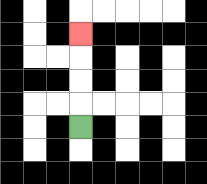{'start': '[3, 5]', 'end': '[3, 1]', 'path_directions': 'U,U,U,U', 'path_coordinates': '[[3, 5], [3, 4], [3, 3], [3, 2], [3, 1]]'}